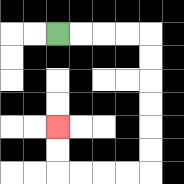{'start': '[2, 1]', 'end': '[2, 5]', 'path_directions': 'R,R,R,R,D,D,D,D,D,D,L,L,L,L,U,U', 'path_coordinates': '[[2, 1], [3, 1], [4, 1], [5, 1], [6, 1], [6, 2], [6, 3], [6, 4], [6, 5], [6, 6], [6, 7], [5, 7], [4, 7], [3, 7], [2, 7], [2, 6], [2, 5]]'}